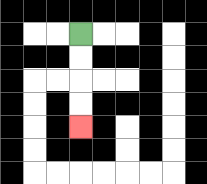{'start': '[3, 1]', 'end': '[3, 5]', 'path_directions': 'D,D,D,D', 'path_coordinates': '[[3, 1], [3, 2], [3, 3], [3, 4], [3, 5]]'}